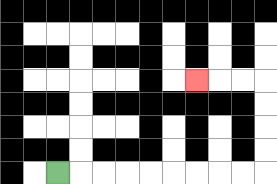{'start': '[2, 7]', 'end': '[8, 3]', 'path_directions': 'R,R,R,R,R,R,R,R,R,U,U,U,U,L,L,L', 'path_coordinates': '[[2, 7], [3, 7], [4, 7], [5, 7], [6, 7], [7, 7], [8, 7], [9, 7], [10, 7], [11, 7], [11, 6], [11, 5], [11, 4], [11, 3], [10, 3], [9, 3], [8, 3]]'}